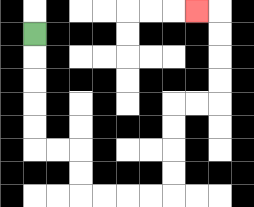{'start': '[1, 1]', 'end': '[8, 0]', 'path_directions': 'D,D,D,D,D,R,R,D,D,R,R,R,R,U,U,U,U,R,R,U,U,U,U,L', 'path_coordinates': '[[1, 1], [1, 2], [1, 3], [1, 4], [1, 5], [1, 6], [2, 6], [3, 6], [3, 7], [3, 8], [4, 8], [5, 8], [6, 8], [7, 8], [7, 7], [7, 6], [7, 5], [7, 4], [8, 4], [9, 4], [9, 3], [9, 2], [9, 1], [9, 0], [8, 0]]'}